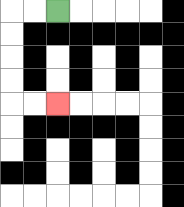{'start': '[2, 0]', 'end': '[2, 4]', 'path_directions': 'L,L,D,D,D,D,R,R', 'path_coordinates': '[[2, 0], [1, 0], [0, 0], [0, 1], [0, 2], [0, 3], [0, 4], [1, 4], [2, 4]]'}